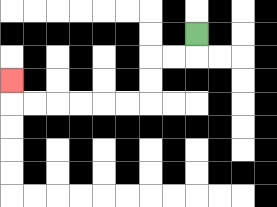{'start': '[8, 1]', 'end': '[0, 3]', 'path_directions': 'D,L,L,D,D,L,L,L,L,L,L,U', 'path_coordinates': '[[8, 1], [8, 2], [7, 2], [6, 2], [6, 3], [6, 4], [5, 4], [4, 4], [3, 4], [2, 4], [1, 4], [0, 4], [0, 3]]'}